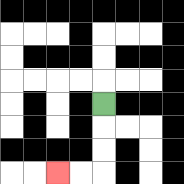{'start': '[4, 4]', 'end': '[2, 7]', 'path_directions': 'D,D,D,L,L', 'path_coordinates': '[[4, 4], [4, 5], [4, 6], [4, 7], [3, 7], [2, 7]]'}